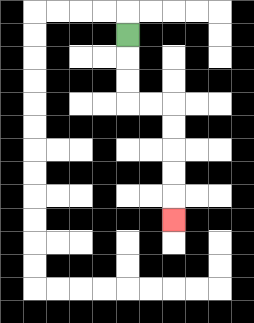{'start': '[5, 1]', 'end': '[7, 9]', 'path_directions': 'D,D,D,R,R,D,D,D,D,D', 'path_coordinates': '[[5, 1], [5, 2], [5, 3], [5, 4], [6, 4], [7, 4], [7, 5], [7, 6], [7, 7], [7, 8], [7, 9]]'}